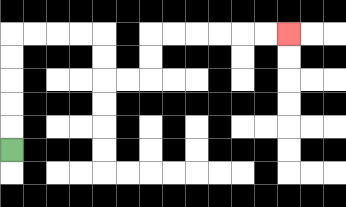{'start': '[0, 6]', 'end': '[12, 1]', 'path_directions': 'U,U,U,U,U,R,R,R,R,D,D,R,R,U,U,R,R,R,R,R,R', 'path_coordinates': '[[0, 6], [0, 5], [0, 4], [0, 3], [0, 2], [0, 1], [1, 1], [2, 1], [3, 1], [4, 1], [4, 2], [4, 3], [5, 3], [6, 3], [6, 2], [6, 1], [7, 1], [8, 1], [9, 1], [10, 1], [11, 1], [12, 1]]'}